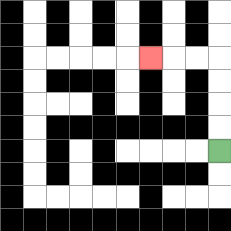{'start': '[9, 6]', 'end': '[6, 2]', 'path_directions': 'U,U,U,U,L,L,L', 'path_coordinates': '[[9, 6], [9, 5], [9, 4], [9, 3], [9, 2], [8, 2], [7, 2], [6, 2]]'}